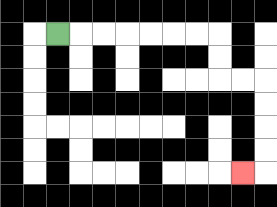{'start': '[2, 1]', 'end': '[10, 7]', 'path_directions': 'R,R,R,R,R,R,R,D,D,R,R,D,D,D,D,L', 'path_coordinates': '[[2, 1], [3, 1], [4, 1], [5, 1], [6, 1], [7, 1], [8, 1], [9, 1], [9, 2], [9, 3], [10, 3], [11, 3], [11, 4], [11, 5], [11, 6], [11, 7], [10, 7]]'}